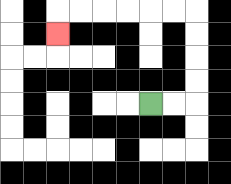{'start': '[6, 4]', 'end': '[2, 1]', 'path_directions': 'R,R,U,U,U,U,L,L,L,L,L,L,D', 'path_coordinates': '[[6, 4], [7, 4], [8, 4], [8, 3], [8, 2], [8, 1], [8, 0], [7, 0], [6, 0], [5, 0], [4, 0], [3, 0], [2, 0], [2, 1]]'}